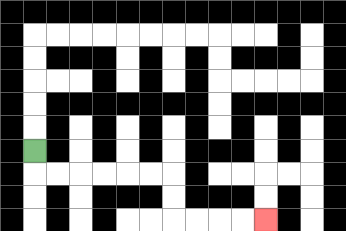{'start': '[1, 6]', 'end': '[11, 9]', 'path_directions': 'D,R,R,R,R,R,R,D,D,R,R,R,R', 'path_coordinates': '[[1, 6], [1, 7], [2, 7], [3, 7], [4, 7], [5, 7], [6, 7], [7, 7], [7, 8], [7, 9], [8, 9], [9, 9], [10, 9], [11, 9]]'}